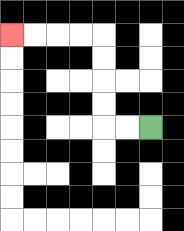{'start': '[6, 5]', 'end': '[0, 1]', 'path_directions': 'L,L,U,U,U,U,L,L,L,L', 'path_coordinates': '[[6, 5], [5, 5], [4, 5], [4, 4], [4, 3], [4, 2], [4, 1], [3, 1], [2, 1], [1, 1], [0, 1]]'}